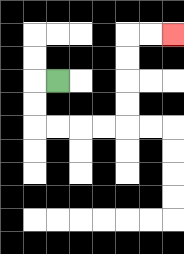{'start': '[2, 3]', 'end': '[7, 1]', 'path_directions': 'L,D,D,R,R,R,R,U,U,U,U,R,R', 'path_coordinates': '[[2, 3], [1, 3], [1, 4], [1, 5], [2, 5], [3, 5], [4, 5], [5, 5], [5, 4], [5, 3], [5, 2], [5, 1], [6, 1], [7, 1]]'}